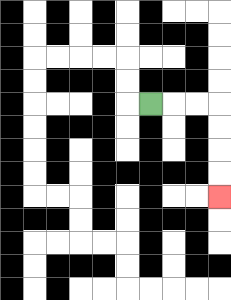{'start': '[6, 4]', 'end': '[9, 8]', 'path_directions': 'R,R,R,D,D,D,D', 'path_coordinates': '[[6, 4], [7, 4], [8, 4], [9, 4], [9, 5], [9, 6], [9, 7], [9, 8]]'}